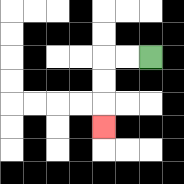{'start': '[6, 2]', 'end': '[4, 5]', 'path_directions': 'L,L,D,D,D', 'path_coordinates': '[[6, 2], [5, 2], [4, 2], [4, 3], [4, 4], [4, 5]]'}